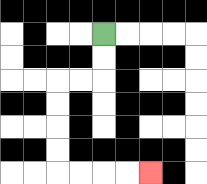{'start': '[4, 1]', 'end': '[6, 7]', 'path_directions': 'D,D,L,L,D,D,D,D,R,R,R,R', 'path_coordinates': '[[4, 1], [4, 2], [4, 3], [3, 3], [2, 3], [2, 4], [2, 5], [2, 6], [2, 7], [3, 7], [4, 7], [5, 7], [6, 7]]'}